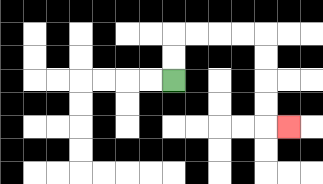{'start': '[7, 3]', 'end': '[12, 5]', 'path_directions': 'U,U,R,R,R,R,D,D,D,D,R', 'path_coordinates': '[[7, 3], [7, 2], [7, 1], [8, 1], [9, 1], [10, 1], [11, 1], [11, 2], [11, 3], [11, 4], [11, 5], [12, 5]]'}